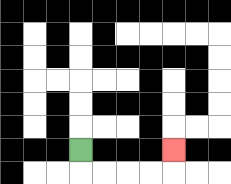{'start': '[3, 6]', 'end': '[7, 6]', 'path_directions': 'D,R,R,R,R,U', 'path_coordinates': '[[3, 6], [3, 7], [4, 7], [5, 7], [6, 7], [7, 7], [7, 6]]'}